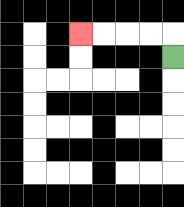{'start': '[7, 2]', 'end': '[3, 1]', 'path_directions': 'U,L,L,L,L', 'path_coordinates': '[[7, 2], [7, 1], [6, 1], [5, 1], [4, 1], [3, 1]]'}